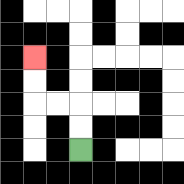{'start': '[3, 6]', 'end': '[1, 2]', 'path_directions': 'U,U,L,L,U,U', 'path_coordinates': '[[3, 6], [3, 5], [3, 4], [2, 4], [1, 4], [1, 3], [1, 2]]'}